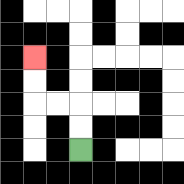{'start': '[3, 6]', 'end': '[1, 2]', 'path_directions': 'U,U,L,L,U,U', 'path_coordinates': '[[3, 6], [3, 5], [3, 4], [2, 4], [1, 4], [1, 3], [1, 2]]'}